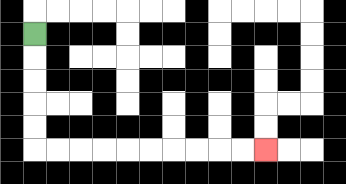{'start': '[1, 1]', 'end': '[11, 6]', 'path_directions': 'D,D,D,D,D,R,R,R,R,R,R,R,R,R,R', 'path_coordinates': '[[1, 1], [1, 2], [1, 3], [1, 4], [1, 5], [1, 6], [2, 6], [3, 6], [4, 6], [5, 6], [6, 6], [7, 6], [8, 6], [9, 6], [10, 6], [11, 6]]'}